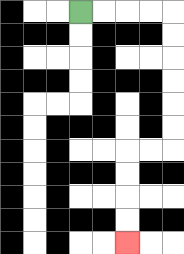{'start': '[3, 0]', 'end': '[5, 10]', 'path_directions': 'R,R,R,R,D,D,D,D,D,D,L,L,D,D,D,D', 'path_coordinates': '[[3, 0], [4, 0], [5, 0], [6, 0], [7, 0], [7, 1], [7, 2], [7, 3], [7, 4], [7, 5], [7, 6], [6, 6], [5, 6], [5, 7], [5, 8], [5, 9], [5, 10]]'}